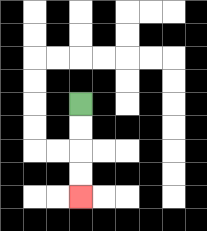{'start': '[3, 4]', 'end': '[3, 8]', 'path_directions': 'D,D,D,D', 'path_coordinates': '[[3, 4], [3, 5], [3, 6], [3, 7], [3, 8]]'}